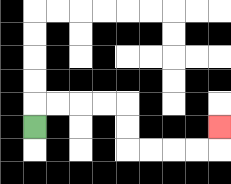{'start': '[1, 5]', 'end': '[9, 5]', 'path_directions': 'U,R,R,R,R,D,D,R,R,R,R,U', 'path_coordinates': '[[1, 5], [1, 4], [2, 4], [3, 4], [4, 4], [5, 4], [5, 5], [5, 6], [6, 6], [7, 6], [8, 6], [9, 6], [9, 5]]'}